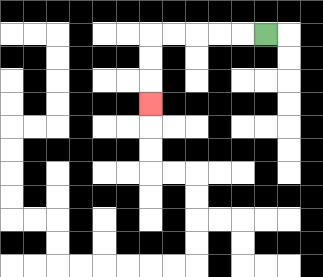{'start': '[11, 1]', 'end': '[6, 4]', 'path_directions': 'L,L,L,L,L,D,D,D', 'path_coordinates': '[[11, 1], [10, 1], [9, 1], [8, 1], [7, 1], [6, 1], [6, 2], [6, 3], [6, 4]]'}